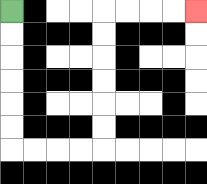{'start': '[0, 0]', 'end': '[8, 0]', 'path_directions': 'D,D,D,D,D,D,R,R,R,R,U,U,U,U,U,U,R,R,R,R', 'path_coordinates': '[[0, 0], [0, 1], [0, 2], [0, 3], [0, 4], [0, 5], [0, 6], [1, 6], [2, 6], [3, 6], [4, 6], [4, 5], [4, 4], [4, 3], [4, 2], [4, 1], [4, 0], [5, 0], [6, 0], [7, 0], [8, 0]]'}